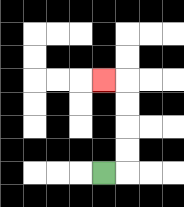{'start': '[4, 7]', 'end': '[4, 3]', 'path_directions': 'R,U,U,U,U,L', 'path_coordinates': '[[4, 7], [5, 7], [5, 6], [5, 5], [5, 4], [5, 3], [4, 3]]'}